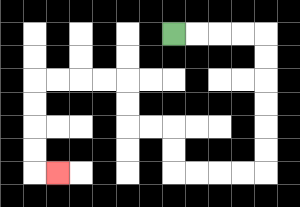{'start': '[7, 1]', 'end': '[2, 7]', 'path_directions': 'R,R,R,R,D,D,D,D,D,D,L,L,L,L,U,U,L,L,U,U,L,L,L,L,D,D,D,D,R', 'path_coordinates': '[[7, 1], [8, 1], [9, 1], [10, 1], [11, 1], [11, 2], [11, 3], [11, 4], [11, 5], [11, 6], [11, 7], [10, 7], [9, 7], [8, 7], [7, 7], [7, 6], [7, 5], [6, 5], [5, 5], [5, 4], [5, 3], [4, 3], [3, 3], [2, 3], [1, 3], [1, 4], [1, 5], [1, 6], [1, 7], [2, 7]]'}